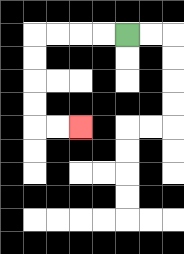{'start': '[5, 1]', 'end': '[3, 5]', 'path_directions': 'L,L,L,L,D,D,D,D,R,R', 'path_coordinates': '[[5, 1], [4, 1], [3, 1], [2, 1], [1, 1], [1, 2], [1, 3], [1, 4], [1, 5], [2, 5], [3, 5]]'}